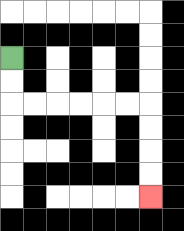{'start': '[0, 2]', 'end': '[6, 8]', 'path_directions': 'D,D,R,R,R,R,R,R,D,D,D,D', 'path_coordinates': '[[0, 2], [0, 3], [0, 4], [1, 4], [2, 4], [3, 4], [4, 4], [5, 4], [6, 4], [6, 5], [6, 6], [6, 7], [6, 8]]'}